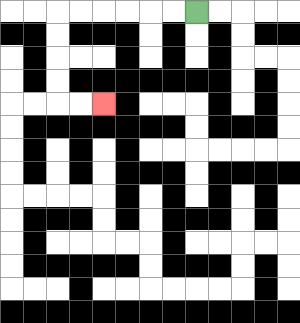{'start': '[8, 0]', 'end': '[4, 4]', 'path_directions': 'L,L,L,L,L,L,D,D,D,D,R,R', 'path_coordinates': '[[8, 0], [7, 0], [6, 0], [5, 0], [4, 0], [3, 0], [2, 0], [2, 1], [2, 2], [2, 3], [2, 4], [3, 4], [4, 4]]'}